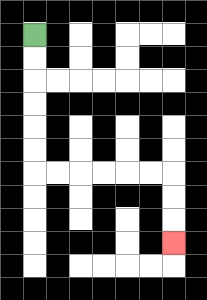{'start': '[1, 1]', 'end': '[7, 10]', 'path_directions': 'D,D,D,D,D,D,R,R,R,R,R,R,D,D,D', 'path_coordinates': '[[1, 1], [1, 2], [1, 3], [1, 4], [1, 5], [1, 6], [1, 7], [2, 7], [3, 7], [4, 7], [5, 7], [6, 7], [7, 7], [7, 8], [7, 9], [7, 10]]'}